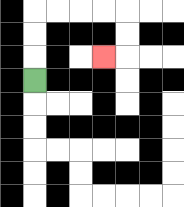{'start': '[1, 3]', 'end': '[4, 2]', 'path_directions': 'U,U,U,R,R,R,R,D,D,L', 'path_coordinates': '[[1, 3], [1, 2], [1, 1], [1, 0], [2, 0], [3, 0], [4, 0], [5, 0], [5, 1], [5, 2], [4, 2]]'}